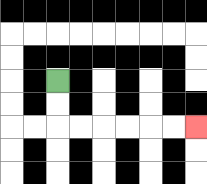{'start': '[2, 3]', 'end': '[8, 5]', 'path_directions': 'D,D,R,R,R,R,R,R', 'path_coordinates': '[[2, 3], [2, 4], [2, 5], [3, 5], [4, 5], [5, 5], [6, 5], [7, 5], [8, 5]]'}